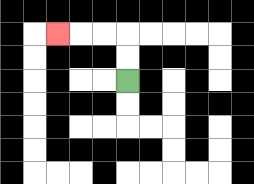{'start': '[5, 3]', 'end': '[2, 1]', 'path_directions': 'U,U,L,L,L', 'path_coordinates': '[[5, 3], [5, 2], [5, 1], [4, 1], [3, 1], [2, 1]]'}